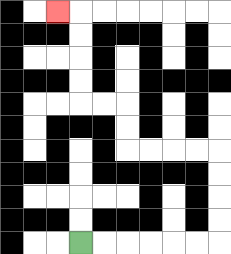{'start': '[3, 10]', 'end': '[2, 0]', 'path_directions': 'R,R,R,R,R,R,U,U,U,U,L,L,L,L,U,U,L,L,U,U,U,U,L', 'path_coordinates': '[[3, 10], [4, 10], [5, 10], [6, 10], [7, 10], [8, 10], [9, 10], [9, 9], [9, 8], [9, 7], [9, 6], [8, 6], [7, 6], [6, 6], [5, 6], [5, 5], [5, 4], [4, 4], [3, 4], [3, 3], [3, 2], [3, 1], [3, 0], [2, 0]]'}